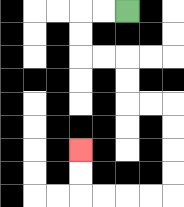{'start': '[5, 0]', 'end': '[3, 6]', 'path_directions': 'L,L,D,D,R,R,D,D,R,R,D,D,D,D,L,L,L,L,U,U', 'path_coordinates': '[[5, 0], [4, 0], [3, 0], [3, 1], [3, 2], [4, 2], [5, 2], [5, 3], [5, 4], [6, 4], [7, 4], [7, 5], [7, 6], [7, 7], [7, 8], [6, 8], [5, 8], [4, 8], [3, 8], [3, 7], [3, 6]]'}